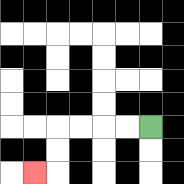{'start': '[6, 5]', 'end': '[1, 7]', 'path_directions': 'L,L,L,L,D,D,L', 'path_coordinates': '[[6, 5], [5, 5], [4, 5], [3, 5], [2, 5], [2, 6], [2, 7], [1, 7]]'}